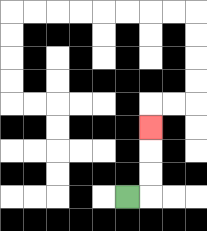{'start': '[5, 8]', 'end': '[6, 5]', 'path_directions': 'R,U,U,U', 'path_coordinates': '[[5, 8], [6, 8], [6, 7], [6, 6], [6, 5]]'}